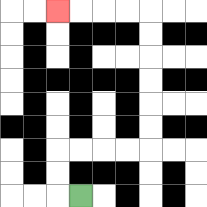{'start': '[3, 8]', 'end': '[2, 0]', 'path_directions': 'L,U,U,R,R,R,R,U,U,U,U,U,U,L,L,L,L', 'path_coordinates': '[[3, 8], [2, 8], [2, 7], [2, 6], [3, 6], [4, 6], [5, 6], [6, 6], [6, 5], [6, 4], [6, 3], [6, 2], [6, 1], [6, 0], [5, 0], [4, 0], [3, 0], [2, 0]]'}